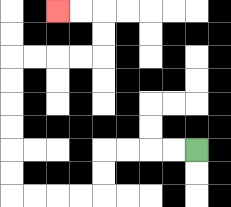{'start': '[8, 6]', 'end': '[2, 0]', 'path_directions': 'L,L,L,L,D,D,L,L,L,L,U,U,U,U,U,U,R,R,R,R,U,U,L,L', 'path_coordinates': '[[8, 6], [7, 6], [6, 6], [5, 6], [4, 6], [4, 7], [4, 8], [3, 8], [2, 8], [1, 8], [0, 8], [0, 7], [0, 6], [0, 5], [0, 4], [0, 3], [0, 2], [1, 2], [2, 2], [3, 2], [4, 2], [4, 1], [4, 0], [3, 0], [2, 0]]'}